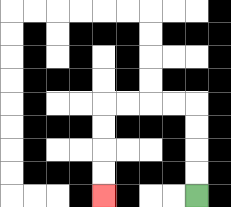{'start': '[8, 8]', 'end': '[4, 8]', 'path_directions': 'U,U,U,U,L,L,L,L,D,D,D,D', 'path_coordinates': '[[8, 8], [8, 7], [8, 6], [8, 5], [8, 4], [7, 4], [6, 4], [5, 4], [4, 4], [4, 5], [4, 6], [4, 7], [4, 8]]'}